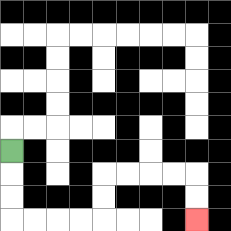{'start': '[0, 6]', 'end': '[8, 9]', 'path_directions': 'D,D,D,R,R,R,R,U,U,R,R,R,R,D,D', 'path_coordinates': '[[0, 6], [0, 7], [0, 8], [0, 9], [1, 9], [2, 9], [3, 9], [4, 9], [4, 8], [4, 7], [5, 7], [6, 7], [7, 7], [8, 7], [8, 8], [8, 9]]'}